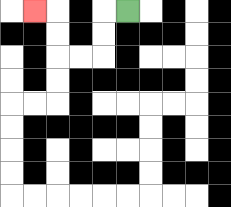{'start': '[5, 0]', 'end': '[1, 0]', 'path_directions': 'L,D,D,L,L,U,U,L', 'path_coordinates': '[[5, 0], [4, 0], [4, 1], [4, 2], [3, 2], [2, 2], [2, 1], [2, 0], [1, 0]]'}